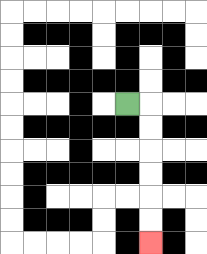{'start': '[5, 4]', 'end': '[6, 10]', 'path_directions': 'R,D,D,D,D,D,D', 'path_coordinates': '[[5, 4], [6, 4], [6, 5], [6, 6], [6, 7], [6, 8], [6, 9], [6, 10]]'}